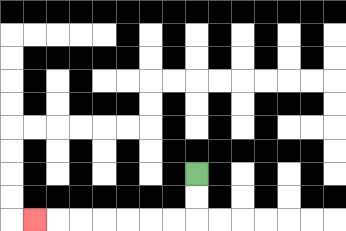{'start': '[8, 7]', 'end': '[1, 9]', 'path_directions': 'D,D,L,L,L,L,L,L,L', 'path_coordinates': '[[8, 7], [8, 8], [8, 9], [7, 9], [6, 9], [5, 9], [4, 9], [3, 9], [2, 9], [1, 9]]'}